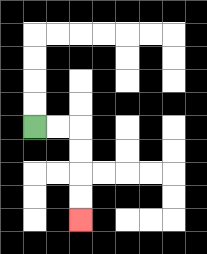{'start': '[1, 5]', 'end': '[3, 9]', 'path_directions': 'R,R,D,D,D,D', 'path_coordinates': '[[1, 5], [2, 5], [3, 5], [3, 6], [3, 7], [3, 8], [3, 9]]'}